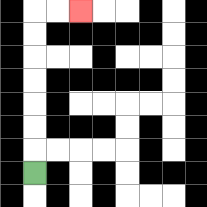{'start': '[1, 7]', 'end': '[3, 0]', 'path_directions': 'U,U,U,U,U,U,U,R,R', 'path_coordinates': '[[1, 7], [1, 6], [1, 5], [1, 4], [1, 3], [1, 2], [1, 1], [1, 0], [2, 0], [3, 0]]'}